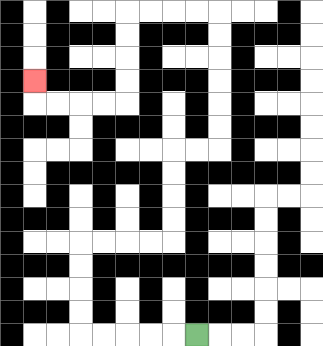{'start': '[8, 14]', 'end': '[1, 3]', 'path_directions': 'L,L,L,L,L,U,U,U,U,R,R,R,R,U,U,U,U,R,R,U,U,U,U,U,U,L,L,L,L,D,D,D,D,L,L,L,L,U', 'path_coordinates': '[[8, 14], [7, 14], [6, 14], [5, 14], [4, 14], [3, 14], [3, 13], [3, 12], [3, 11], [3, 10], [4, 10], [5, 10], [6, 10], [7, 10], [7, 9], [7, 8], [7, 7], [7, 6], [8, 6], [9, 6], [9, 5], [9, 4], [9, 3], [9, 2], [9, 1], [9, 0], [8, 0], [7, 0], [6, 0], [5, 0], [5, 1], [5, 2], [5, 3], [5, 4], [4, 4], [3, 4], [2, 4], [1, 4], [1, 3]]'}